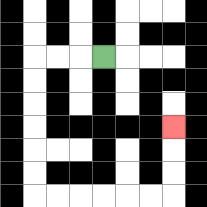{'start': '[4, 2]', 'end': '[7, 5]', 'path_directions': 'L,L,L,D,D,D,D,D,D,R,R,R,R,R,R,U,U,U', 'path_coordinates': '[[4, 2], [3, 2], [2, 2], [1, 2], [1, 3], [1, 4], [1, 5], [1, 6], [1, 7], [1, 8], [2, 8], [3, 8], [4, 8], [5, 8], [6, 8], [7, 8], [7, 7], [7, 6], [7, 5]]'}